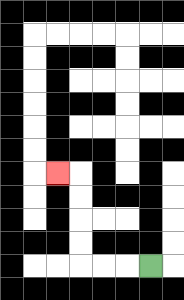{'start': '[6, 11]', 'end': '[2, 7]', 'path_directions': 'L,L,L,U,U,U,U,L', 'path_coordinates': '[[6, 11], [5, 11], [4, 11], [3, 11], [3, 10], [3, 9], [3, 8], [3, 7], [2, 7]]'}